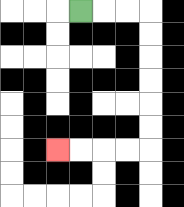{'start': '[3, 0]', 'end': '[2, 6]', 'path_directions': 'R,R,R,D,D,D,D,D,D,L,L,L,L', 'path_coordinates': '[[3, 0], [4, 0], [5, 0], [6, 0], [6, 1], [6, 2], [6, 3], [6, 4], [6, 5], [6, 6], [5, 6], [4, 6], [3, 6], [2, 6]]'}